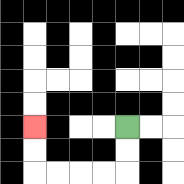{'start': '[5, 5]', 'end': '[1, 5]', 'path_directions': 'D,D,L,L,L,L,U,U', 'path_coordinates': '[[5, 5], [5, 6], [5, 7], [4, 7], [3, 7], [2, 7], [1, 7], [1, 6], [1, 5]]'}